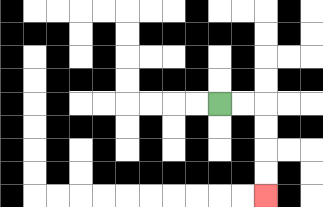{'start': '[9, 4]', 'end': '[11, 8]', 'path_directions': 'R,R,D,D,D,D', 'path_coordinates': '[[9, 4], [10, 4], [11, 4], [11, 5], [11, 6], [11, 7], [11, 8]]'}